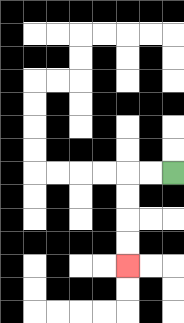{'start': '[7, 7]', 'end': '[5, 11]', 'path_directions': 'L,L,D,D,D,D', 'path_coordinates': '[[7, 7], [6, 7], [5, 7], [5, 8], [5, 9], [5, 10], [5, 11]]'}